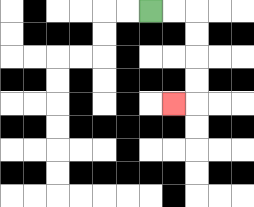{'start': '[6, 0]', 'end': '[7, 4]', 'path_directions': 'R,R,D,D,D,D,L', 'path_coordinates': '[[6, 0], [7, 0], [8, 0], [8, 1], [8, 2], [8, 3], [8, 4], [7, 4]]'}